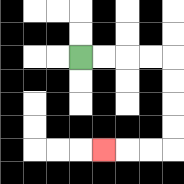{'start': '[3, 2]', 'end': '[4, 6]', 'path_directions': 'R,R,R,R,D,D,D,D,L,L,L', 'path_coordinates': '[[3, 2], [4, 2], [5, 2], [6, 2], [7, 2], [7, 3], [7, 4], [7, 5], [7, 6], [6, 6], [5, 6], [4, 6]]'}